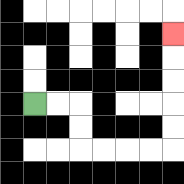{'start': '[1, 4]', 'end': '[7, 1]', 'path_directions': 'R,R,D,D,R,R,R,R,U,U,U,U,U', 'path_coordinates': '[[1, 4], [2, 4], [3, 4], [3, 5], [3, 6], [4, 6], [5, 6], [6, 6], [7, 6], [7, 5], [7, 4], [7, 3], [7, 2], [7, 1]]'}